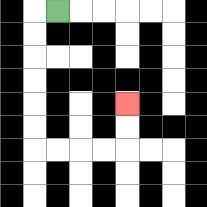{'start': '[2, 0]', 'end': '[5, 4]', 'path_directions': 'L,D,D,D,D,D,D,R,R,R,R,U,U', 'path_coordinates': '[[2, 0], [1, 0], [1, 1], [1, 2], [1, 3], [1, 4], [1, 5], [1, 6], [2, 6], [3, 6], [4, 6], [5, 6], [5, 5], [5, 4]]'}